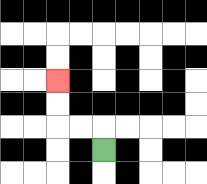{'start': '[4, 6]', 'end': '[2, 3]', 'path_directions': 'U,L,L,U,U', 'path_coordinates': '[[4, 6], [4, 5], [3, 5], [2, 5], [2, 4], [2, 3]]'}